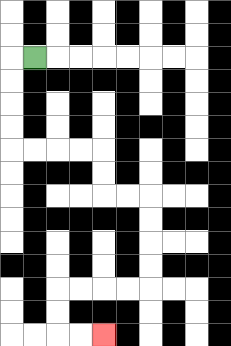{'start': '[1, 2]', 'end': '[4, 14]', 'path_directions': 'L,D,D,D,D,R,R,R,R,D,D,R,R,D,D,D,D,L,L,L,L,D,D,R,R', 'path_coordinates': '[[1, 2], [0, 2], [0, 3], [0, 4], [0, 5], [0, 6], [1, 6], [2, 6], [3, 6], [4, 6], [4, 7], [4, 8], [5, 8], [6, 8], [6, 9], [6, 10], [6, 11], [6, 12], [5, 12], [4, 12], [3, 12], [2, 12], [2, 13], [2, 14], [3, 14], [4, 14]]'}